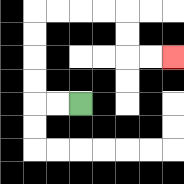{'start': '[3, 4]', 'end': '[7, 2]', 'path_directions': 'L,L,U,U,U,U,R,R,R,R,D,D,R,R', 'path_coordinates': '[[3, 4], [2, 4], [1, 4], [1, 3], [1, 2], [1, 1], [1, 0], [2, 0], [3, 0], [4, 0], [5, 0], [5, 1], [5, 2], [6, 2], [7, 2]]'}